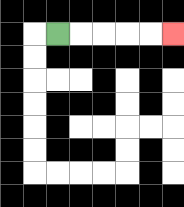{'start': '[2, 1]', 'end': '[7, 1]', 'path_directions': 'R,R,R,R,R', 'path_coordinates': '[[2, 1], [3, 1], [4, 1], [5, 1], [6, 1], [7, 1]]'}